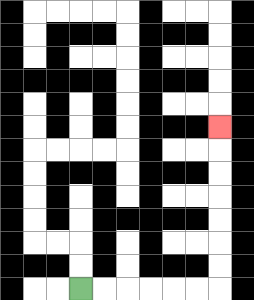{'start': '[3, 12]', 'end': '[9, 5]', 'path_directions': 'R,R,R,R,R,R,U,U,U,U,U,U,U', 'path_coordinates': '[[3, 12], [4, 12], [5, 12], [6, 12], [7, 12], [8, 12], [9, 12], [9, 11], [9, 10], [9, 9], [9, 8], [9, 7], [9, 6], [9, 5]]'}